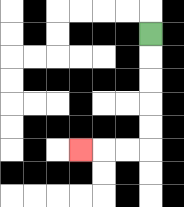{'start': '[6, 1]', 'end': '[3, 6]', 'path_directions': 'D,D,D,D,D,L,L,L', 'path_coordinates': '[[6, 1], [6, 2], [6, 3], [6, 4], [6, 5], [6, 6], [5, 6], [4, 6], [3, 6]]'}